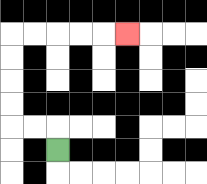{'start': '[2, 6]', 'end': '[5, 1]', 'path_directions': 'U,L,L,U,U,U,U,R,R,R,R,R', 'path_coordinates': '[[2, 6], [2, 5], [1, 5], [0, 5], [0, 4], [0, 3], [0, 2], [0, 1], [1, 1], [2, 1], [3, 1], [4, 1], [5, 1]]'}